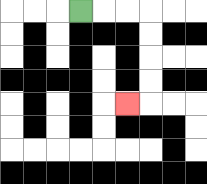{'start': '[3, 0]', 'end': '[5, 4]', 'path_directions': 'R,R,R,D,D,D,D,L', 'path_coordinates': '[[3, 0], [4, 0], [5, 0], [6, 0], [6, 1], [6, 2], [6, 3], [6, 4], [5, 4]]'}